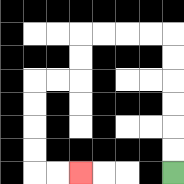{'start': '[7, 7]', 'end': '[3, 7]', 'path_directions': 'U,U,U,U,U,U,L,L,L,L,D,D,L,L,D,D,D,D,R,R', 'path_coordinates': '[[7, 7], [7, 6], [7, 5], [7, 4], [7, 3], [7, 2], [7, 1], [6, 1], [5, 1], [4, 1], [3, 1], [3, 2], [3, 3], [2, 3], [1, 3], [1, 4], [1, 5], [1, 6], [1, 7], [2, 7], [3, 7]]'}